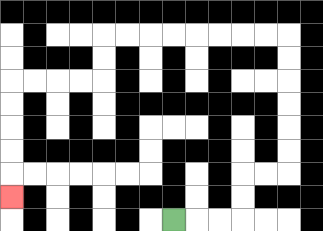{'start': '[7, 9]', 'end': '[0, 8]', 'path_directions': 'R,R,R,U,U,R,R,U,U,U,U,U,U,L,L,L,L,L,L,L,L,D,D,L,L,L,L,D,D,D,D,D', 'path_coordinates': '[[7, 9], [8, 9], [9, 9], [10, 9], [10, 8], [10, 7], [11, 7], [12, 7], [12, 6], [12, 5], [12, 4], [12, 3], [12, 2], [12, 1], [11, 1], [10, 1], [9, 1], [8, 1], [7, 1], [6, 1], [5, 1], [4, 1], [4, 2], [4, 3], [3, 3], [2, 3], [1, 3], [0, 3], [0, 4], [0, 5], [0, 6], [0, 7], [0, 8]]'}